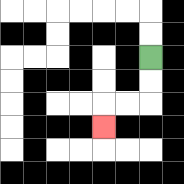{'start': '[6, 2]', 'end': '[4, 5]', 'path_directions': 'D,D,L,L,D', 'path_coordinates': '[[6, 2], [6, 3], [6, 4], [5, 4], [4, 4], [4, 5]]'}